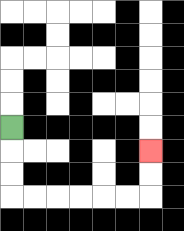{'start': '[0, 5]', 'end': '[6, 6]', 'path_directions': 'D,D,D,R,R,R,R,R,R,U,U', 'path_coordinates': '[[0, 5], [0, 6], [0, 7], [0, 8], [1, 8], [2, 8], [3, 8], [4, 8], [5, 8], [6, 8], [6, 7], [6, 6]]'}